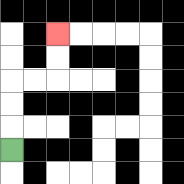{'start': '[0, 6]', 'end': '[2, 1]', 'path_directions': 'U,U,U,R,R,U,U', 'path_coordinates': '[[0, 6], [0, 5], [0, 4], [0, 3], [1, 3], [2, 3], [2, 2], [2, 1]]'}